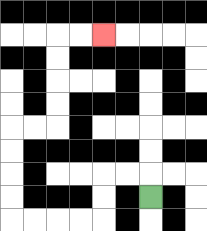{'start': '[6, 8]', 'end': '[4, 1]', 'path_directions': 'U,L,L,D,D,L,L,L,L,U,U,U,U,R,R,U,U,U,U,R,R', 'path_coordinates': '[[6, 8], [6, 7], [5, 7], [4, 7], [4, 8], [4, 9], [3, 9], [2, 9], [1, 9], [0, 9], [0, 8], [0, 7], [0, 6], [0, 5], [1, 5], [2, 5], [2, 4], [2, 3], [2, 2], [2, 1], [3, 1], [4, 1]]'}